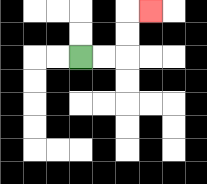{'start': '[3, 2]', 'end': '[6, 0]', 'path_directions': 'R,R,U,U,R', 'path_coordinates': '[[3, 2], [4, 2], [5, 2], [5, 1], [5, 0], [6, 0]]'}